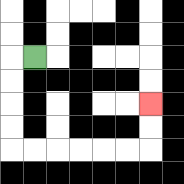{'start': '[1, 2]', 'end': '[6, 4]', 'path_directions': 'L,D,D,D,D,R,R,R,R,R,R,U,U', 'path_coordinates': '[[1, 2], [0, 2], [0, 3], [0, 4], [0, 5], [0, 6], [1, 6], [2, 6], [3, 6], [4, 6], [5, 6], [6, 6], [6, 5], [6, 4]]'}